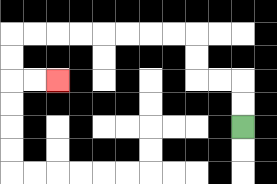{'start': '[10, 5]', 'end': '[2, 3]', 'path_directions': 'U,U,L,L,U,U,L,L,L,L,L,L,L,L,D,D,R,R', 'path_coordinates': '[[10, 5], [10, 4], [10, 3], [9, 3], [8, 3], [8, 2], [8, 1], [7, 1], [6, 1], [5, 1], [4, 1], [3, 1], [2, 1], [1, 1], [0, 1], [0, 2], [0, 3], [1, 3], [2, 3]]'}